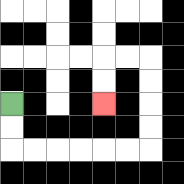{'start': '[0, 4]', 'end': '[4, 4]', 'path_directions': 'D,D,R,R,R,R,R,R,U,U,U,U,L,L,D,D', 'path_coordinates': '[[0, 4], [0, 5], [0, 6], [1, 6], [2, 6], [3, 6], [4, 6], [5, 6], [6, 6], [6, 5], [6, 4], [6, 3], [6, 2], [5, 2], [4, 2], [4, 3], [4, 4]]'}